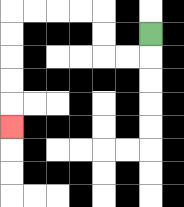{'start': '[6, 1]', 'end': '[0, 5]', 'path_directions': 'D,L,L,U,U,L,L,L,L,D,D,D,D,D', 'path_coordinates': '[[6, 1], [6, 2], [5, 2], [4, 2], [4, 1], [4, 0], [3, 0], [2, 0], [1, 0], [0, 0], [0, 1], [0, 2], [0, 3], [0, 4], [0, 5]]'}